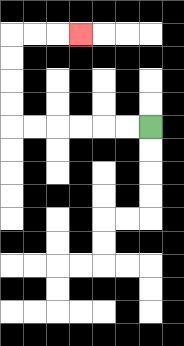{'start': '[6, 5]', 'end': '[3, 1]', 'path_directions': 'L,L,L,L,L,L,U,U,U,U,R,R,R', 'path_coordinates': '[[6, 5], [5, 5], [4, 5], [3, 5], [2, 5], [1, 5], [0, 5], [0, 4], [0, 3], [0, 2], [0, 1], [1, 1], [2, 1], [3, 1]]'}